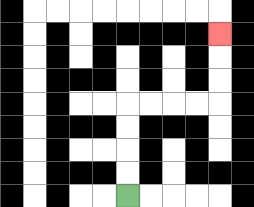{'start': '[5, 8]', 'end': '[9, 1]', 'path_directions': 'U,U,U,U,R,R,R,R,U,U,U', 'path_coordinates': '[[5, 8], [5, 7], [5, 6], [5, 5], [5, 4], [6, 4], [7, 4], [8, 4], [9, 4], [9, 3], [9, 2], [9, 1]]'}